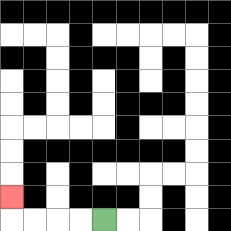{'start': '[4, 9]', 'end': '[0, 8]', 'path_directions': 'L,L,L,L,U', 'path_coordinates': '[[4, 9], [3, 9], [2, 9], [1, 9], [0, 9], [0, 8]]'}